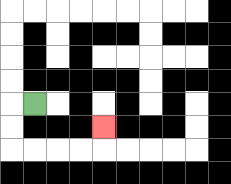{'start': '[1, 4]', 'end': '[4, 5]', 'path_directions': 'L,D,D,R,R,R,R,U', 'path_coordinates': '[[1, 4], [0, 4], [0, 5], [0, 6], [1, 6], [2, 6], [3, 6], [4, 6], [4, 5]]'}